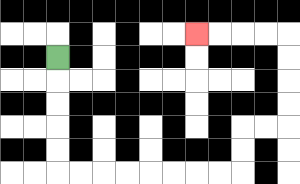{'start': '[2, 2]', 'end': '[8, 1]', 'path_directions': 'D,D,D,D,D,R,R,R,R,R,R,R,R,U,U,R,R,U,U,U,U,L,L,L,L', 'path_coordinates': '[[2, 2], [2, 3], [2, 4], [2, 5], [2, 6], [2, 7], [3, 7], [4, 7], [5, 7], [6, 7], [7, 7], [8, 7], [9, 7], [10, 7], [10, 6], [10, 5], [11, 5], [12, 5], [12, 4], [12, 3], [12, 2], [12, 1], [11, 1], [10, 1], [9, 1], [8, 1]]'}